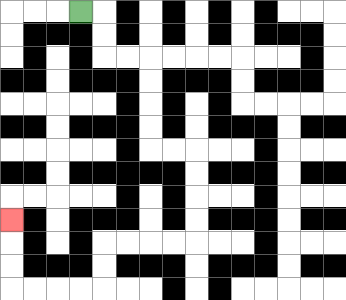{'start': '[3, 0]', 'end': '[0, 9]', 'path_directions': 'R,D,D,R,R,D,D,D,D,R,R,D,D,D,D,L,L,L,L,D,D,L,L,L,L,U,U,U', 'path_coordinates': '[[3, 0], [4, 0], [4, 1], [4, 2], [5, 2], [6, 2], [6, 3], [6, 4], [6, 5], [6, 6], [7, 6], [8, 6], [8, 7], [8, 8], [8, 9], [8, 10], [7, 10], [6, 10], [5, 10], [4, 10], [4, 11], [4, 12], [3, 12], [2, 12], [1, 12], [0, 12], [0, 11], [0, 10], [0, 9]]'}